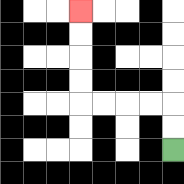{'start': '[7, 6]', 'end': '[3, 0]', 'path_directions': 'U,U,L,L,L,L,U,U,U,U', 'path_coordinates': '[[7, 6], [7, 5], [7, 4], [6, 4], [5, 4], [4, 4], [3, 4], [3, 3], [3, 2], [3, 1], [3, 0]]'}